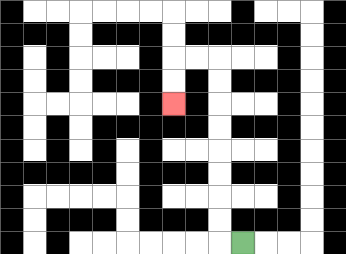{'start': '[10, 10]', 'end': '[7, 4]', 'path_directions': 'L,U,U,U,U,U,U,U,U,L,L,D,D', 'path_coordinates': '[[10, 10], [9, 10], [9, 9], [9, 8], [9, 7], [9, 6], [9, 5], [9, 4], [9, 3], [9, 2], [8, 2], [7, 2], [7, 3], [7, 4]]'}